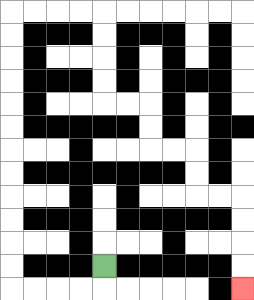{'start': '[4, 11]', 'end': '[10, 12]', 'path_directions': 'D,L,L,L,L,U,U,U,U,U,U,U,U,U,U,U,U,R,R,R,R,D,D,D,D,R,R,D,D,R,R,D,D,R,R,D,D,D,D', 'path_coordinates': '[[4, 11], [4, 12], [3, 12], [2, 12], [1, 12], [0, 12], [0, 11], [0, 10], [0, 9], [0, 8], [0, 7], [0, 6], [0, 5], [0, 4], [0, 3], [0, 2], [0, 1], [0, 0], [1, 0], [2, 0], [3, 0], [4, 0], [4, 1], [4, 2], [4, 3], [4, 4], [5, 4], [6, 4], [6, 5], [6, 6], [7, 6], [8, 6], [8, 7], [8, 8], [9, 8], [10, 8], [10, 9], [10, 10], [10, 11], [10, 12]]'}